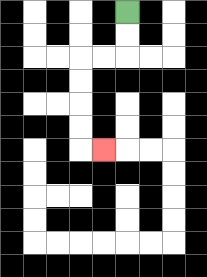{'start': '[5, 0]', 'end': '[4, 6]', 'path_directions': 'D,D,L,L,D,D,D,D,R', 'path_coordinates': '[[5, 0], [5, 1], [5, 2], [4, 2], [3, 2], [3, 3], [3, 4], [3, 5], [3, 6], [4, 6]]'}